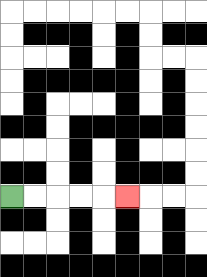{'start': '[0, 8]', 'end': '[5, 8]', 'path_directions': 'R,R,R,R,R', 'path_coordinates': '[[0, 8], [1, 8], [2, 8], [3, 8], [4, 8], [5, 8]]'}